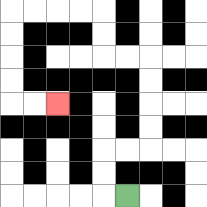{'start': '[5, 8]', 'end': '[2, 4]', 'path_directions': 'L,U,U,R,R,U,U,U,U,L,L,U,U,L,L,L,L,D,D,D,D,R,R', 'path_coordinates': '[[5, 8], [4, 8], [4, 7], [4, 6], [5, 6], [6, 6], [6, 5], [6, 4], [6, 3], [6, 2], [5, 2], [4, 2], [4, 1], [4, 0], [3, 0], [2, 0], [1, 0], [0, 0], [0, 1], [0, 2], [0, 3], [0, 4], [1, 4], [2, 4]]'}